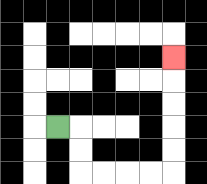{'start': '[2, 5]', 'end': '[7, 2]', 'path_directions': 'R,D,D,R,R,R,R,U,U,U,U,U', 'path_coordinates': '[[2, 5], [3, 5], [3, 6], [3, 7], [4, 7], [5, 7], [6, 7], [7, 7], [7, 6], [7, 5], [7, 4], [7, 3], [7, 2]]'}